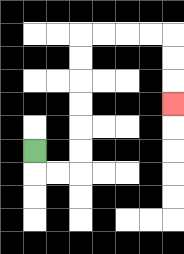{'start': '[1, 6]', 'end': '[7, 4]', 'path_directions': 'D,R,R,U,U,U,U,U,U,R,R,R,R,D,D,D', 'path_coordinates': '[[1, 6], [1, 7], [2, 7], [3, 7], [3, 6], [3, 5], [3, 4], [3, 3], [3, 2], [3, 1], [4, 1], [5, 1], [6, 1], [7, 1], [7, 2], [7, 3], [7, 4]]'}